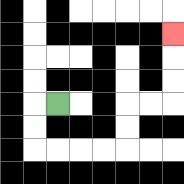{'start': '[2, 4]', 'end': '[7, 1]', 'path_directions': 'L,D,D,R,R,R,R,U,U,R,R,U,U,U', 'path_coordinates': '[[2, 4], [1, 4], [1, 5], [1, 6], [2, 6], [3, 6], [4, 6], [5, 6], [5, 5], [5, 4], [6, 4], [7, 4], [7, 3], [7, 2], [7, 1]]'}